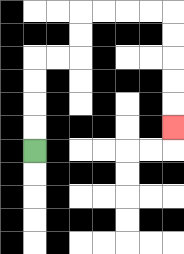{'start': '[1, 6]', 'end': '[7, 5]', 'path_directions': 'U,U,U,U,R,R,U,U,R,R,R,R,D,D,D,D,D', 'path_coordinates': '[[1, 6], [1, 5], [1, 4], [1, 3], [1, 2], [2, 2], [3, 2], [3, 1], [3, 0], [4, 0], [5, 0], [6, 0], [7, 0], [7, 1], [7, 2], [7, 3], [7, 4], [7, 5]]'}